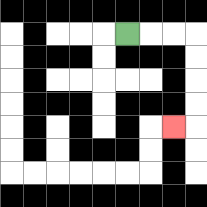{'start': '[5, 1]', 'end': '[7, 5]', 'path_directions': 'R,R,R,D,D,D,D,L', 'path_coordinates': '[[5, 1], [6, 1], [7, 1], [8, 1], [8, 2], [8, 3], [8, 4], [8, 5], [7, 5]]'}